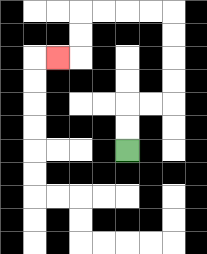{'start': '[5, 6]', 'end': '[2, 2]', 'path_directions': 'U,U,R,R,U,U,U,U,L,L,L,L,D,D,L', 'path_coordinates': '[[5, 6], [5, 5], [5, 4], [6, 4], [7, 4], [7, 3], [7, 2], [7, 1], [7, 0], [6, 0], [5, 0], [4, 0], [3, 0], [3, 1], [3, 2], [2, 2]]'}